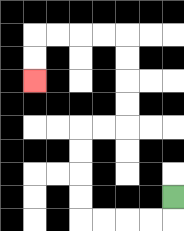{'start': '[7, 8]', 'end': '[1, 3]', 'path_directions': 'D,L,L,L,L,U,U,U,U,R,R,U,U,U,U,L,L,L,L,D,D', 'path_coordinates': '[[7, 8], [7, 9], [6, 9], [5, 9], [4, 9], [3, 9], [3, 8], [3, 7], [3, 6], [3, 5], [4, 5], [5, 5], [5, 4], [5, 3], [5, 2], [5, 1], [4, 1], [3, 1], [2, 1], [1, 1], [1, 2], [1, 3]]'}